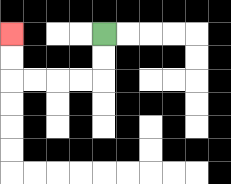{'start': '[4, 1]', 'end': '[0, 1]', 'path_directions': 'D,D,L,L,L,L,U,U', 'path_coordinates': '[[4, 1], [4, 2], [4, 3], [3, 3], [2, 3], [1, 3], [0, 3], [0, 2], [0, 1]]'}